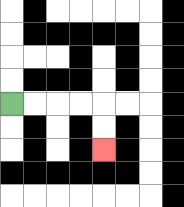{'start': '[0, 4]', 'end': '[4, 6]', 'path_directions': 'R,R,R,R,D,D', 'path_coordinates': '[[0, 4], [1, 4], [2, 4], [3, 4], [4, 4], [4, 5], [4, 6]]'}